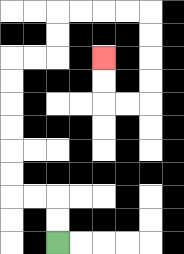{'start': '[2, 10]', 'end': '[4, 2]', 'path_directions': 'U,U,L,L,U,U,U,U,U,U,R,R,U,U,R,R,R,R,D,D,D,D,L,L,U,U', 'path_coordinates': '[[2, 10], [2, 9], [2, 8], [1, 8], [0, 8], [0, 7], [0, 6], [0, 5], [0, 4], [0, 3], [0, 2], [1, 2], [2, 2], [2, 1], [2, 0], [3, 0], [4, 0], [5, 0], [6, 0], [6, 1], [6, 2], [6, 3], [6, 4], [5, 4], [4, 4], [4, 3], [4, 2]]'}